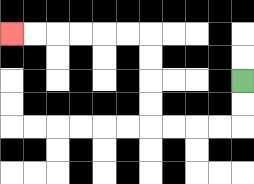{'start': '[10, 3]', 'end': '[0, 1]', 'path_directions': 'D,D,L,L,L,L,U,U,U,U,L,L,L,L,L,L', 'path_coordinates': '[[10, 3], [10, 4], [10, 5], [9, 5], [8, 5], [7, 5], [6, 5], [6, 4], [6, 3], [6, 2], [6, 1], [5, 1], [4, 1], [3, 1], [2, 1], [1, 1], [0, 1]]'}